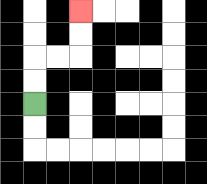{'start': '[1, 4]', 'end': '[3, 0]', 'path_directions': 'U,U,R,R,U,U', 'path_coordinates': '[[1, 4], [1, 3], [1, 2], [2, 2], [3, 2], [3, 1], [3, 0]]'}